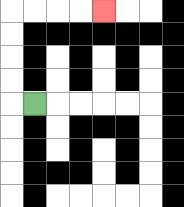{'start': '[1, 4]', 'end': '[4, 0]', 'path_directions': 'L,U,U,U,U,R,R,R,R', 'path_coordinates': '[[1, 4], [0, 4], [0, 3], [0, 2], [0, 1], [0, 0], [1, 0], [2, 0], [3, 0], [4, 0]]'}